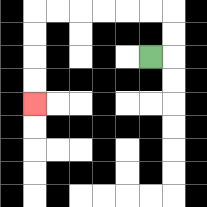{'start': '[6, 2]', 'end': '[1, 4]', 'path_directions': 'R,U,U,L,L,L,L,L,L,D,D,D,D', 'path_coordinates': '[[6, 2], [7, 2], [7, 1], [7, 0], [6, 0], [5, 0], [4, 0], [3, 0], [2, 0], [1, 0], [1, 1], [1, 2], [1, 3], [1, 4]]'}